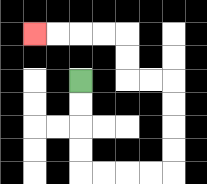{'start': '[3, 3]', 'end': '[1, 1]', 'path_directions': 'D,D,D,D,R,R,R,R,U,U,U,U,L,L,U,U,L,L,L,L', 'path_coordinates': '[[3, 3], [3, 4], [3, 5], [3, 6], [3, 7], [4, 7], [5, 7], [6, 7], [7, 7], [7, 6], [7, 5], [7, 4], [7, 3], [6, 3], [5, 3], [5, 2], [5, 1], [4, 1], [3, 1], [2, 1], [1, 1]]'}